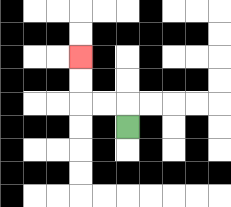{'start': '[5, 5]', 'end': '[3, 2]', 'path_directions': 'U,L,L,U,U', 'path_coordinates': '[[5, 5], [5, 4], [4, 4], [3, 4], [3, 3], [3, 2]]'}